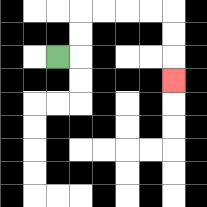{'start': '[2, 2]', 'end': '[7, 3]', 'path_directions': 'R,U,U,R,R,R,R,D,D,D', 'path_coordinates': '[[2, 2], [3, 2], [3, 1], [3, 0], [4, 0], [5, 0], [6, 0], [7, 0], [7, 1], [7, 2], [7, 3]]'}